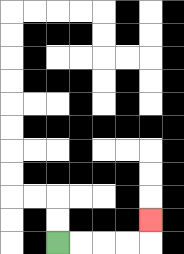{'start': '[2, 10]', 'end': '[6, 9]', 'path_directions': 'R,R,R,R,U', 'path_coordinates': '[[2, 10], [3, 10], [4, 10], [5, 10], [6, 10], [6, 9]]'}